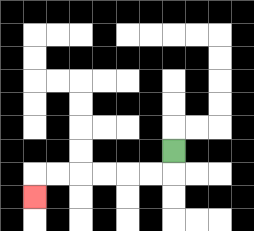{'start': '[7, 6]', 'end': '[1, 8]', 'path_directions': 'D,L,L,L,L,L,L,D', 'path_coordinates': '[[7, 6], [7, 7], [6, 7], [5, 7], [4, 7], [3, 7], [2, 7], [1, 7], [1, 8]]'}